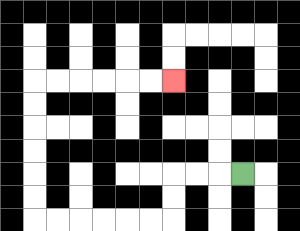{'start': '[10, 7]', 'end': '[7, 3]', 'path_directions': 'L,L,L,D,D,L,L,L,L,L,L,U,U,U,U,U,U,R,R,R,R,R,R', 'path_coordinates': '[[10, 7], [9, 7], [8, 7], [7, 7], [7, 8], [7, 9], [6, 9], [5, 9], [4, 9], [3, 9], [2, 9], [1, 9], [1, 8], [1, 7], [1, 6], [1, 5], [1, 4], [1, 3], [2, 3], [3, 3], [4, 3], [5, 3], [6, 3], [7, 3]]'}